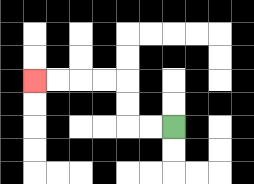{'start': '[7, 5]', 'end': '[1, 3]', 'path_directions': 'L,L,U,U,L,L,L,L', 'path_coordinates': '[[7, 5], [6, 5], [5, 5], [5, 4], [5, 3], [4, 3], [3, 3], [2, 3], [1, 3]]'}